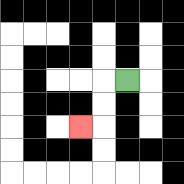{'start': '[5, 3]', 'end': '[3, 5]', 'path_directions': 'L,D,D,L', 'path_coordinates': '[[5, 3], [4, 3], [4, 4], [4, 5], [3, 5]]'}